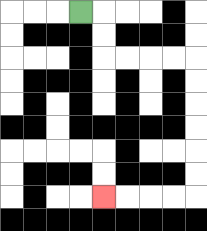{'start': '[3, 0]', 'end': '[4, 8]', 'path_directions': 'R,D,D,R,R,R,R,D,D,D,D,D,D,L,L,L,L', 'path_coordinates': '[[3, 0], [4, 0], [4, 1], [4, 2], [5, 2], [6, 2], [7, 2], [8, 2], [8, 3], [8, 4], [8, 5], [8, 6], [8, 7], [8, 8], [7, 8], [6, 8], [5, 8], [4, 8]]'}